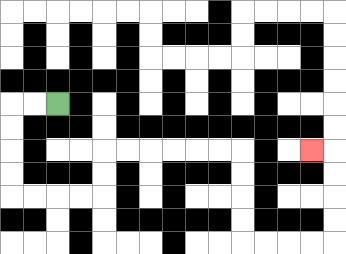{'start': '[2, 4]', 'end': '[13, 6]', 'path_directions': 'L,L,D,D,D,D,R,R,R,R,U,U,R,R,R,R,R,R,D,D,D,D,R,R,R,R,U,U,U,U,L', 'path_coordinates': '[[2, 4], [1, 4], [0, 4], [0, 5], [0, 6], [0, 7], [0, 8], [1, 8], [2, 8], [3, 8], [4, 8], [4, 7], [4, 6], [5, 6], [6, 6], [7, 6], [8, 6], [9, 6], [10, 6], [10, 7], [10, 8], [10, 9], [10, 10], [11, 10], [12, 10], [13, 10], [14, 10], [14, 9], [14, 8], [14, 7], [14, 6], [13, 6]]'}